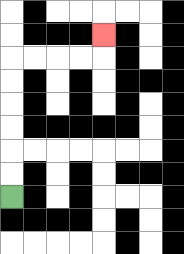{'start': '[0, 8]', 'end': '[4, 1]', 'path_directions': 'U,U,U,U,U,U,R,R,R,R,U', 'path_coordinates': '[[0, 8], [0, 7], [0, 6], [0, 5], [0, 4], [0, 3], [0, 2], [1, 2], [2, 2], [3, 2], [4, 2], [4, 1]]'}